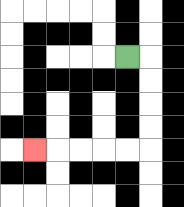{'start': '[5, 2]', 'end': '[1, 6]', 'path_directions': 'R,D,D,D,D,L,L,L,L,L', 'path_coordinates': '[[5, 2], [6, 2], [6, 3], [6, 4], [6, 5], [6, 6], [5, 6], [4, 6], [3, 6], [2, 6], [1, 6]]'}